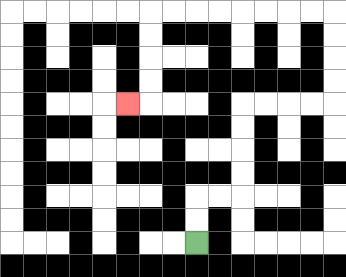{'start': '[8, 10]', 'end': '[5, 4]', 'path_directions': 'U,U,R,R,U,U,U,U,R,R,R,R,U,U,U,U,L,L,L,L,L,L,L,L,D,D,D,D,L', 'path_coordinates': '[[8, 10], [8, 9], [8, 8], [9, 8], [10, 8], [10, 7], [10, 6], [10, 5], [10, 4], [11, 4], [12, 4], [13, 4], [14, 4], [14, 3], [14, 2], [14, 1], [14, 0], [13, 0], [12, 0], [11, 0], [10, 0], [9, 0], [8, 0], [7, 0], [6, 0], [6, 1], [6, 2], [6, 3], [6, 4], [5, 4]]'}